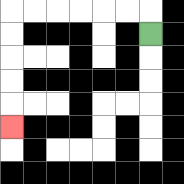{'start': '[6, 1]', 'end': '[0, 5]', 'path_directions': 'U,L,L,L,L,L,L,D,D,D,D,D', 'path_coordinates': '[[6, 1], [6, 0], [5, 0], [4, 0], [3, 0], [2, 0], [1, 0], [0, 0], [0, 1], [0, 2], [0, 3], [0, 4], [0, 5]]'}